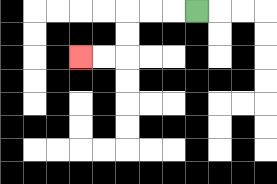{'start': '[8, 0]', 'end': '[3, 2]', 'path_directions': 'L,L,L,D,D,L,L', 'path_coordinates': '[[8, 0], [7, 0], [6, 0], [5, 0], [5, 1], [5, 2], [4, 2], [3, 2]]'}